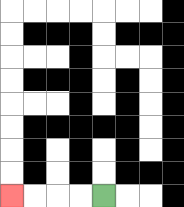{'start': '[4, 8]', 'end': '[0, 8]', 'path_directions': 'L,L,L,L', 'path_coordinates': '[[4, 8], [3, 8], [2, 8], [1, 8], [0, 8]]'}